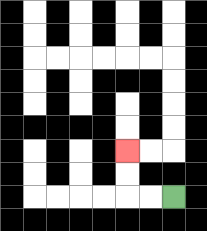{'start': '[7, 8]', 'end': '[5, 6]', 'path_directions': 'L,L,U,U', 'path_coordinates': '[[7, 8], [6, 8], [5, 8], [5, 7], [5, 6]]'}